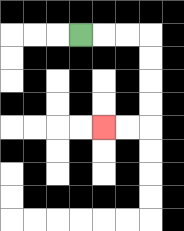{'start': '[3, 1]', 'end': '[4, 5]', 'path_directions': 'R,R,R,D,D,D,D,L,L', 'path_coordinates': '[[3, 1], [4, 1], [5, 1], [6, 1], [6, 2], [6, 3], [6, 4], [6, 5], [5, 5], [4, 5]]'}